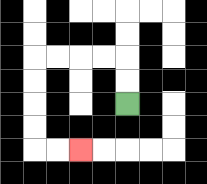{'start': '[5, 4]', 'end': '[3, 6]', 'path_directions': 'U,U,L,L,L,L,D,D,D,D,R,R', 'path_coordinates': '[[5, 4], [5, 3], [5, 2], [4, 2], [3, 2], [2, 2], [1, 2], [1, 3], [1, 4], [1, 5], [1, 6], [2, 6], [3, 6]]'}